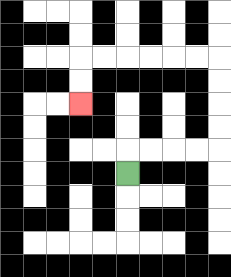{'start': '[5, 7]', 'end': '[3, 4]', 'path_directions': 'U,R,R,R,R,U,U,U,U,L,L,L,L,L,L,D,D', 'path_coordinates': '[[5, 7], [5, 6], [6, 6], [7, 6], [8, 6], [9, 6], [9, 5], [9, 4], [9, 3], [9, 2], [8, 2], [7, 2], [6, 2], [5, 2], [4, 2], [3, 2], [3, 3], [3, 4]]'}